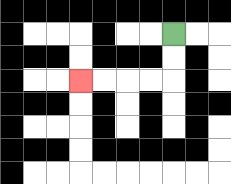{'start': '[7, 1]', 'end': '[3, 3]', 'path_directions': 'D,D,L,L,L,L', 'path_coordinates': '[[7, 1], [7, 2], [7, 3], [6, 3], [5, 3], [4, 3], [3, 3]]'}